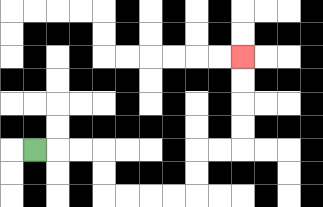{'start': '[1, 6]', 'end': '[10, 2]', 'path_directions': 'R,R,R,D,D,R,R,R,R,U,U,R,R,U,U,U,U', 'path_coordinates': '[[1, 6], [2, 6], [3, 6], [4, 6], [4, 7], [4, 8], [5, 8], [6, 8], [7, 8], [8, 8], [8, 7], [8, 6], [9, 6], [10, 6], [10, 5], [10, 4], [10, 3], [10, 2]]'}